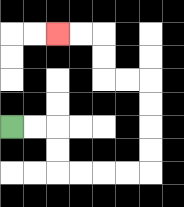{'start': '[0, 5]', 'end': '[2, 1]', 'path_directions': 'R,R,D,D,R,R,R,R,U,U,U,U,L,L,U,U,L,L', 'path_coordinates': '[[0, 5], [1, 5], [2, 5], [2, 6], [2, 7], [3, 7], [4, 7], [5, 7], [6, 7], [6, 6], [6, 5], [6, 4], [6, 3], [5, 3], [4, 3], [4, 2], [4, 1], [3, 1], [2, 1]]'}